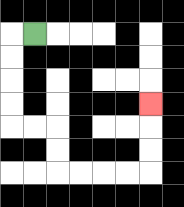{'start': '[1, 1]', 'end': '[6, 4]', 'path_directions': 'L,D,D,D,D,R,R,D,D,R,R,R,R,U,U,U', 'path_coordinates': '[[1, 1], [0, 1], [0, 2], [0, 3], [0, 4], [0, 5], [1, 5], [2, 5], [2, 6], [2, 7], [3, 7], [4, 7], [5, 7], [6, 7], [6, 6], [6, 5], [6, 4]]'}